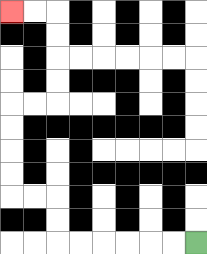{'start': '[8, 10]', 'end': '[0, 0]', 'path_directions': 'L,L,L,L,L,L,U,U,L,L,U,U,U,U,R,R,U,U,U,U,L,L', 'path_coordinates': '[[8, 10], [7, 10], [6, 10], [5, 10], [4, 10], [3, 10], [2, 10], [2, 9], [2, 8], [1, 8], [0, 8], [0, 7], [0, 6], [0, 5], [0, 4], [1, 4], [2, 4], [2, 3], [2, 2], [2, 1], [2, 0], [1, 0], [0, 0]]'}